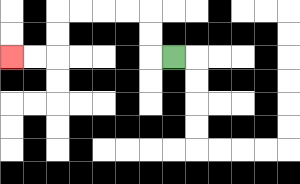{'start': '[7, 2]', 'end': '[0, 2]', 'path_directions': 'L,U,U,L,L,L,L,D,D,L,L', 'path_coordinates': '[[7, 2], [6, 2], [6, 1], [6, 0], [5, 0], [4, 0], [3, 0], [2, 0], [2, 1], [2, 2], [1, 2], [0, 2]]'}